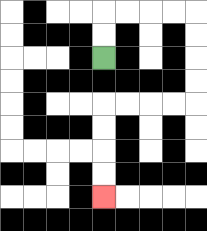{'start': '[4, 2]', 'end': '[4, 8]', 'path_directions': 'U,U,R,R,R,R,D,D,D,D,L,L,L,L,D,D,D,D', 'path_coordinates': '[[4, 2], [4, 1], [4, 0], [5, 0], [6, 0], [7, 0], [8, 0], [8, 1], [8, 2], [8, 3], [8, 4], [7, 4], [6, 4], [5, 4], [4, 4], [4, 5], [4, 6], [4, 7], [4, 8]]'}